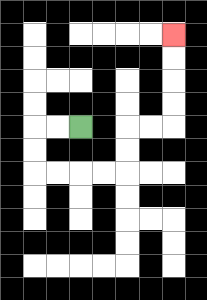{'start': '[3, 5]', 'end': '[7, 1]', 'path_directions': 'L,L,D,D,R,R,R,R,U,U,R,R,U,U,U,U', 'path_coordinates': '[[3, 5], [2, 5], [1, 5], [1, 6], [1, 7], [2, 7], [3, 7], [4, 7], [5, 7], [5, 6], [5, 5], [6, 5], [7, 5], [7, 4], [7, 3], [7, 2], [7, 1]]'}